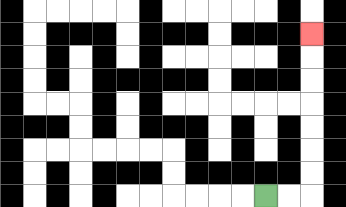{'start': '[11, 8]', 'end': '[13, 1]', 'path_directions': 'R,R,U,U,U,U,U,U,U', 'path_coordinates': '[[11, 8], [12, 8], [13, 8], [13, 7], [13, 6], [13, 5], [13, 4], [13, 3], [13, 2], [13, 1]]'}